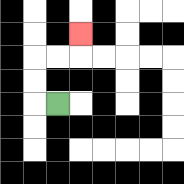{'start': '[2, 4]', 'end': '[3, 1]', 'path_directions': 'L,U,U,R,R,U', 'path_coordinates': '[[2, 4], [1, 4], [1, 3], [1, 2], [2, 2], [3, 2], [3, 1]]'}